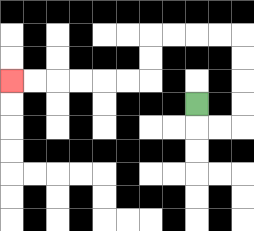{'start': '[8, 4]', 'end': '[0, 3]', 'path_directions': 'D,R,R,U,U,U,U,L,L,L,L,D,D,L,L,L,L,L,L', 'path_coordinates': '[[8, 4], [8, 5], [9, 5], [10, 5], [10, 4], [10, 3], [10, 2], [10, 1], [9, 1], [8, 1], [7, 1], [6, 1], [6, 2], [6, 3], [5, 3], [4, 3], [3, 3], [2, 3], [1, 3], [0, 3]]'}